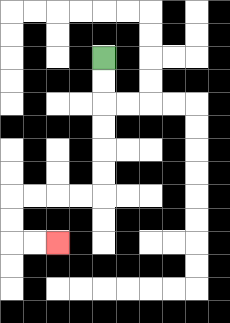{'start': '[4, 2]', 'end': '[2, 10]', 'path_directions': 'D,D,D,D,D,D,L,L,L,L,D,D,R,R', 'path_coordinates': '[[4, 2], [4, 3], [4, 4], [4, 5], [4, 6], [4, 7], [4, 8], [3, 8], [2, 8], [1, 8], [0, 8], [0, 9], [0, 10], [1, 10], [2, 10]]'}